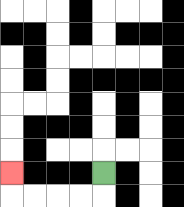{'start': '[4, 7]', 'end': '[0, 7]', 'path_directions': 'D,L,L,L,L,U', 'path_coordinates': '[[4, 7], [4, 8], [3, 8], [2, 8], [1, 8], [0, 8], [0, 7]]'}